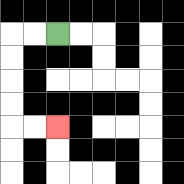{'start': '[2, 1]', 'end': '[2, 5]', 'path_directions': 'L,L,D,D,D,D,R,R', 'path_coordinates': '[[2, 1], [1, 1], [0, 1], [0, 2], [0, 3], [0, 4], [0, 5], [1, 5], [2, 5]]'}